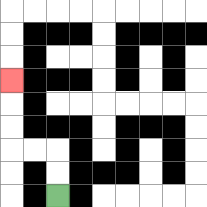{'start': '[2, 8]', 'end': '[0, 3]', 'path_directions': 'U,U,L,L,U,U,U', 'path_coordinates': '[[2, 8], [2, 7], [2, 6], [1, 6], [0, 6], [0, 5], [0, 4], [0, 3]]'}